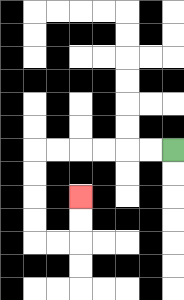{'start': '[7, 6]', 'end': '[3, 8]', 'path_directions': 'L,L,L,L,L,L,D,D,D,D,R,R,U,U', 'path_coordinates': '[[7, 6], [6, 6], [5, 6], [4, 6], [3, 6], [2, 6], [1, 6], [1, 7], [1, 8], [1, 9], [1, 10], [2, 10], [3, 10], [3, 9], [3, 8]]'}